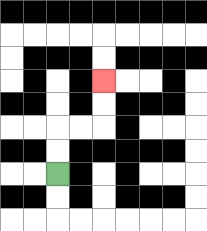{'start': '[2, 7]', 'end': '[4, 3]', 'path_directions': 'U,U,R,R,U,U', 'path_coordinates': '[[2, 7], [2, 6], [2, 5], [3, 5], [4, 5], [4, 4], [4, 3]]'}